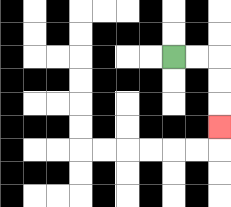{'start': '[7, 2]', 'end': '[9, 5]', 'path_directions': 'R,R,D,D,D', 'path_coordinates': '[[7, 2], [8, 2], [9, 2], [9, 3], [9, 4], [9, 5]]'}